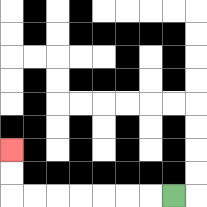{'start': '[7, 8]', 'end': '[0, 6]', 'path_directions': 'L,L,L,L,L,L,L,U,U', 'path_coordinates': '[[7, 8], [6, 8], [5, 8], [4, 8], [3, 8], [2, 8], [1, 8], [0, 8], [0, 7], [0, 6]]'}